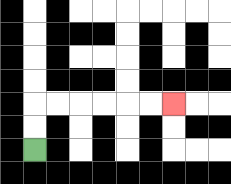{'start': '[1, 6]', 'end': '[7, 4]', 'path_directions': 'U,U,R,R,R,R,R,R', 'path_coordinates': '[[1, 6], [1, 5], [1, 4], [2, 4], [3, 4], [4, 4], [5, 4], [6, 4], [7, 4]]'}